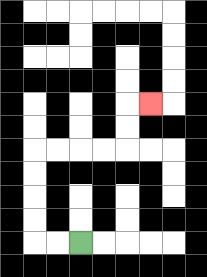{'start': '[3, 10]', 'end': '[6, 4]', 'path_directions': 'L,L,U,U,U,U,R,R,R,R,U,U,R', 'path_coordinates': '[[3, 10], [2, 10], [1, 10], [1, 9], [1, 8], [1, 7], [1, 6], [2, 6], [3, 6], [4, 6], [5, 6], [5, 5], [5, 4], [6, 4]]'}